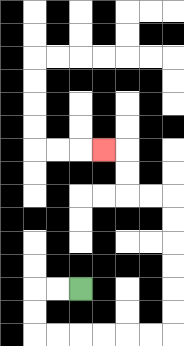{'start': '[3, 12]', 'end': '[4, 6]', 'path_directions': 'L,L,D,D,R,R,R,R,R,R,U,U,U,U,U,U,L,L,U,U,L', 'path_coordinates': '[[3, 12], [2, 12], [1, 12], [1, 13], [1, 14], [2, 14], [3, 14], [4, 14], [5, 14], [6, 14], [7, 14], [7, 13], [7, 12], [7, 11], [7, 10], [7, 9], [7, 8], [6, 8], [5, 8], [5, 7], [5, 6], [4, 6]]'}